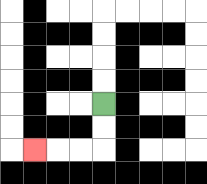{'start': '[4, 4]', 'end': '[1, 6]', 'path_directions': 'D,D,L,L,L', 'path_coordinates': '[[4, 4], [4, 5], [4, 6], [3, 6], [2, 6], [1, 6]]'}